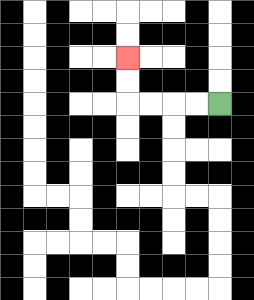{'start': '[9, 4]', 'end': '[5, 2]', 'path_directions': 'L,L,L,L,U,U', 'path_coordinates': '[[9, 4], [8, 4], [7, 4], [6, 4], [5, 4], [5, 3], [5, 2]]'}